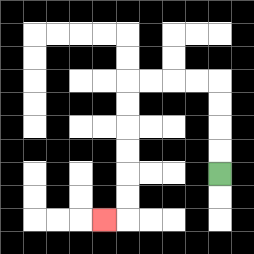{'start': '[9, 7]', 'end': '[4, 9]', 'path_directions': 'U,U,U,U,L,L,L,L,D,D,D,D,D,D,L', 'path_coordinates': '[[9, 7], [9, 6], [9, 5], [9, 4], [9, 3], [8, 3], [7, 3], [6, 3], [5, 3], [5, 4], [5, 5], [5, 6], [5, 7], [5, 8], [5, 9], [4, 9]]'}